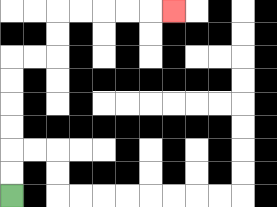{'start': '[0, 8]', 'end': '[7, 0]', 'path_directions': 'U,U,U,U,U,U,R,R,U,U,R,R,R,R,R', 'path_coordinates': '[[0, 8], [0, 7], [0, 6], [0, 5], [0, 4], [0, 3], [0, 2], [1, 2], [2, 2], [2, 1], [2, 0], [3, 0], [4, 0], [5, 0], [6, 0], [7, 0]]'}